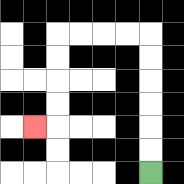{'start': '[6, 7]', 'end': '[1, 5]', 'path_directions': 'U,U,U,U,U,U,L,L,L,L,D,D,D,D,L', 'path_coordinates': '[[6, 7], [6, 6], [6, 5], [6, 4], [6, 3], [6, 2], [6, 1], [5, 1], [4, 1], [3, 1], [2, 1], [2, 2], [2, 3], [2, 4], [2, 5], [1, 5]]'}